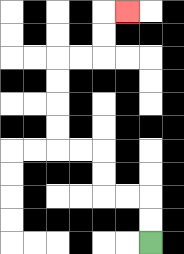{'start': '[6, 10]', 'end': '[5, 0]', 'path_directions': 'U,U,L,L,U,U,L,L,U,U,U,U,R,R,U,U,R', 'path_coordinates': '[[6, 10], [6, 9], [6, 8], [5, 8], [4, 8], [4, 7], [4, 6], [3, 6], [2, 6], [2, 5], [2, 4], [2, 3], [2, 2], [3, 2], [4, 2], [4, 1], [4, 0], [5, 0]]'}